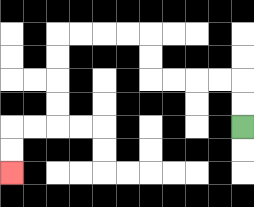{'start': '[10, 5]', 'end': '[0, 7]', 'path_directions': 'U,U,L,L,L,L,U,U,L,L,L,L,D,D,D,D,L,L,D,D', 'path_coordinates': '[[10, 5], [10, 4], [10, 3], [9, 3], [8, 3], [7, 3], [6, 3], [6, 2], [6, 1], [5, 1], [4, 1], [3, 1], [2, 1], [2, 2], [2, 3], [2, 4], [2, 5], [1, 5], [0, 5], [0, 6], [0, 7]]'}